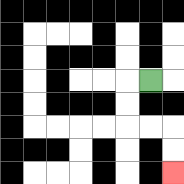{'start': '[6, 3]', 'end': '[7, 7]', 'path_directions': 'L,D,D,R,R,D,D', 'path_coordinates': '[[6, 3], [5, 3], [5, 4], [5, 5], [6, 5], [7, 5], [7, 6], [7, 7]]'}